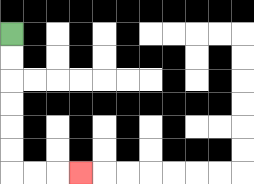{'start': '[0, 1]', 'end': '[3, 7]', 'path_directions': 'D,D,D,D,D,D,R,R,R', 'path_coordinates': '[[0, 1], [0, 2], [0, 3], [0, 4], [0, 5], [0, 6], [0, 7], [1, 7], [2, 7], [3, 7]]'}